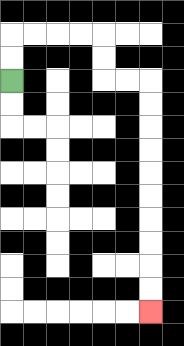{'start': '[0, 3]', 'end': '[6, 13]', 'path_directions': 'U,U,R,R,R,R,D,D,R,R,D,D,D,D,D,D,D,D,D,D', 'path_coordinates': '[[0, 3], [0, 2], [0, 1], [1, 1], [2, 1], [3, 1], [4, 1], [4, 2], [4, 3], [5, 3], [6, 3], [6, 4], [6, 5], [6, 6], [6, 7], [6, 8], [6, 9], [6, 10], [6, 11], [6, 12], [6, 13]]'}